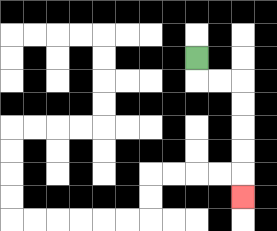{'start': '[8, 2]', 'end': '[10, 8]', 'path_directions': 'D,R,R,D,D,D,D,D', 'path_coordinates': '[[8, 2], [8, 3], [9, 3], [10, 3], [10, 4], [10, 5], [10, 6], [10, 7], [10, 8]]'}